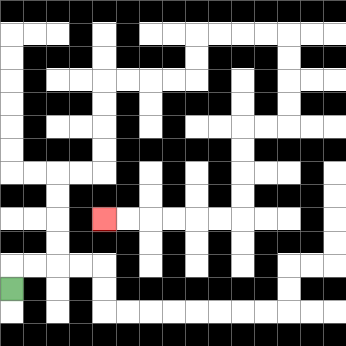{'start': '[0, 12]', 'end': '[4, 9]', 'path_directions': 'U,R,R,U,U,U,U,R,R,U,U,U,U,R,R,R,R,U,U,R,R,R,R,D,D,D,D,L,L,D,D,D,D,L,L,L,L,L,L', 'path_coordinates': '[[0, 12], [0, 11], [1, 11], [2, 11], [2, 10], [2, 9], [2, 8], [2, 7], [3, 7], [4, 7], [4, 6], [4, 5], [4, 4], [4, 3], [5, 3], [6, 3], [7, 3], [8, 3], [8, 2], [8, 1], [9, 1], [10, 1], [11, 1], [12, 1], [12, 2], [12, 3], [12, 4], [12, 5], [11, 5], [10, 5], [10, 6], [10, 7], [10, 8], [10, 9], [9, 9], [8, 9], [7, 9], [6, 9], [5, 9], [4, 9]]'}